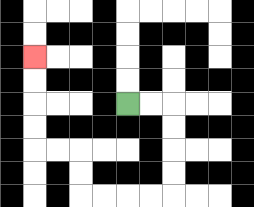{'start': '[5, 4]', 'end': '[1, 2]', 'path_directions': 'R,R,D,D,D,D,L,L,L,L,U,U,L,L,U,U,U,U', 'path_coordinates': '[[5, 4], [6, 4], [7, 4], [7, 5], [7, 6], [7, 7], [7, 8], [6, 8], [5, 8], [4, 8], [3, 8], [3, 7], [3, 6], [2, 6], [1, 6], [1, 5], [1, 4], [1, 3], [1, 2]]'}